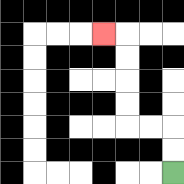{'start': '[7, 7]', 'end': '[4, 1]', 'path_directions': 'U,U,L,L,U,U,U,U,L', 'path_coordinates': '[[7, 7], [7, 6], [7, 5], [6, 5], [5, 5], [5, 4], [5, 3], [5, 2], [5, 1], [4, 1]]'}